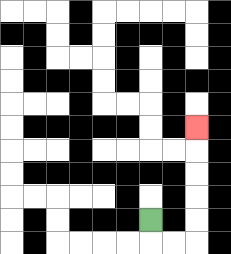{'start': '[6, 9]', 'end': '[8, 5]', 'path_directions': 'D,R,R,U,U,U,U,U', 'path_coordinates': '[[6, 9], [6, 10], [7, 10], [8, 10], [8, 9], [8, 8], [8, 7], [8, 6], [8, 5]]'}